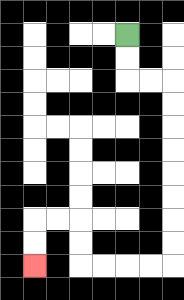{'start': '[5, 1]', 'end': '[1, 11]', 'path_directions': 'D,D,R,R,D,D,D,D,D,D,D,D,L,L,L,L,U,U,L,L,D,D', 'path_coordinates': '[[5, 1], [5, 2], [5, 3], [6, 3], [7, 3], [7, 4], [7, 5], [7, 6], [7, 7], [7, 8], [7, 9], [7, 10], [7, 11], [6, 11], [5, 11], [4, 11], [3, 11], [3, 10], [3, 9], [2, 9], [1, 9], [1, 10], [1, 11]]'}